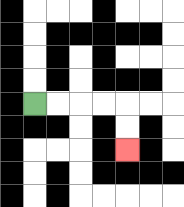{'start': '[1, 4]', 'end': '[5, 6]', 'path_directions': 'R,R,R,R,D,D', 'path_coordinates': '[[1, 4], [2, 4], [3, 4], [4, 4], [5, 4], [5, 5], [5, 6]]'}